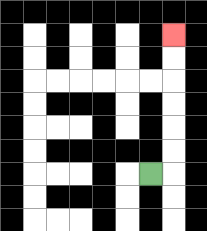{'start': '[6, 7]', 'end': '[7, 1]', 'path_directions': 'R,U,U,U,U,U,U', 'path_coordinates': '[[6, 7], [7, 7], [7, 6], [7, 5], [7, 4], [7, 3], [7, 2], [7, 1]]'}